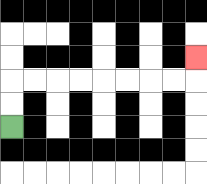{'start': '[0, 5]', 'end': '[8, 2]', 'path_directions': 'U,U,R,R,R,R,R,R,R,R,U', 'path_coordinates': '[[0, 5], [0, 4], [0, 3], [1, 3], [2, 3], [3, 3], [4, 3], [5, 3], [6, 3], [7, 3], [8, 3], [8, 2]]'}